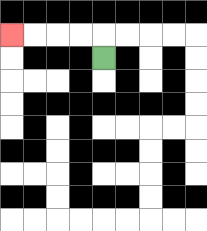{'start': '[4, 2]', 'end': '[0, 1]', 'path_directions': 'U,L,L,L,L', 'path_coordinates': '[[4, 2], [4, 1], [3, 1], [2, 1], [1, 1], [0, 1]]'}